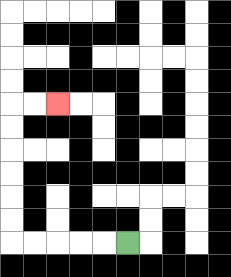{'start': '[5, 10]', 'end': '[2, 4]', 'path_directions': 'L,L,L,L,L,U,U,U,U,U,U,R,R', 'path_coordinates': '[[5, 10], [4, 10], [3, 10], [2, 10], [1, 10], [0, 10], [0, 9], [0, 8], [0, 7], [0, 6], [0, 5], [0, 4], [1, 4], [2, 4]]'}